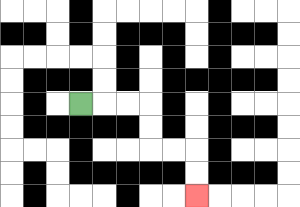{'start': '[3, 4]', 'end': '[8, 8]', 'path_directions': 'R,R,R,D,D,R,R,D,D', 'path_coordinates': '[[3, 4], [4, 4], [5, 4], [6, 4], [6, 5], [6, 6], [7, 6], [8, 6], [8, 7], [8, 8]]'}